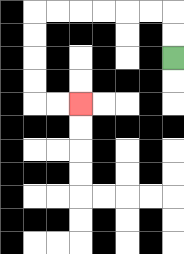{'start': '[7, 2]', 'end': '[3, 4]', 'path_directions': 'U,U,L,L,L,L,L,L,D,D,D,D,R,R', 'path_coordinates': '[[7, 2], [7, 1], [7, 0], [6, 0], [5, 0], [4, 0], [3, 0], [2, 0], [1, 0], [1, 1], [1, 2], [1, 3], [1, 4], [2, 4], [3, 4]]'}